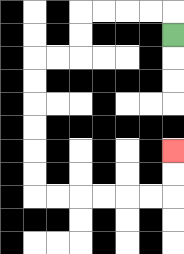{'start': '[7, 1]', 'end': '[7, 6]', 'path_directions': 'U,L,L,L,L,D,D,L,L,D,D,D,D,D,D,R,R,R,R,R,R,U,U', 'path_coordinates': '[[7, 1], [7, 0], [6, 0], [5, 0], [4, 0], [3, 0], [3, 1], [3, 2], [2, 2], [1, 2], [1, 3], [1, 4], [1, 5], [1, 6], [1, 7], [1, 8], [2, 8], [3, 8], [4, 8], [5, 8], [6, 8], [7, 8], [7, 7], [7, 6]]'}